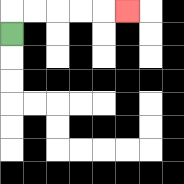{'start': '[0, 1]', 'end': '[5, 0]', 'path_directions': 'U,R,R,R,R,R', 'path_coordinates': '[[0, 1], [0, 0], [1, 0], [2, 0], [3, 0], [4, 0], [5, 0]]'}